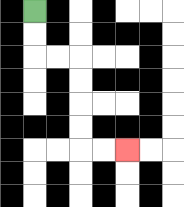{'start': '[1, 0]', 'end': '[5, 6]', 'path_directions': 'D,D,R,R,D,D,D,D,R,R', 'path_coordinates': '[[1, 0], [1, 1], [1, 2], [2, 2], [3, 2], [3, 3], [3, 4], [3, 5], [3, 6], [4, 6], [5, 6]]'}